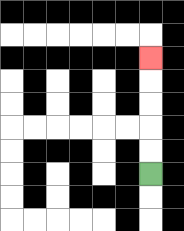{'start': '[6, 7]', 'end': '[6, 2]', 'path_directions': 'U,U,U,U,U', 'path_coordinates': '[[6, 7], [6, 6], [6, 5], [6, 4], [6, 3], [6, 2]]'}